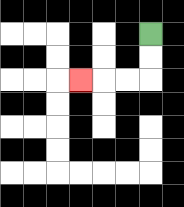{'start': '[6, 1]', 'end': '[3, 3]', 'path_directions': 'D,D,L,L,L', 'path_coordinates': '[[6, 1], [6, 2], [6, 3], [5, 3], [4, 3], [3, 3]]'}